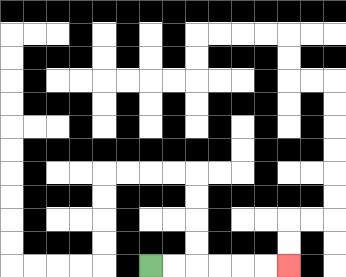{'start': '[6, 11]', 'end': '[12, 11]', 'path_directions': 'R,R,R,R,R,R', 'path_coordinates': '[[6, 11], [7, 11], [8, 11], [9, 11], [10, 11], [11, 11], [12, 11]]'}